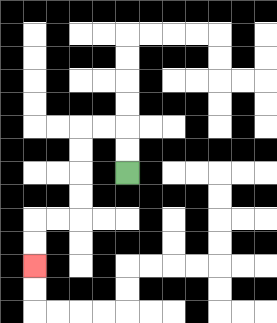{'start': '[5, 7]', 'end': '[1, 11]', 'path_directions': 'U,U,L,L,D,D,D,D,L,L,D,D', 'path_coordinates': '[[5, 7], [5, 6], [5, 5], [4, 5], [3, 5], [3, 6], [3, 7], [3, 8], [3, 9], [2, 9], [1, 9], [1, 10], [1, 11]]'}